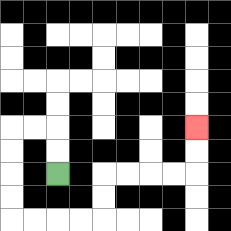{'start': '[2, 7]', 'end': '[8, 5]', 'path_directions': 'U,U,L,L,D,D,D,D,R,R,R,R,U,U,R,R,R,R,U,U', 'path_coordinates': '[[2, 7], [2, 6], [2, 5], [1, 5], [0, 5], [0, 6], [0, 7], [0, 8], [0, 9], [1, 9], [2, 9], [3, 9], [4, 9], [4, 8], [4, 7], [5, 7], [6, 7], [7, 7], [8, 7], [8, 6], [8, 5]]'}